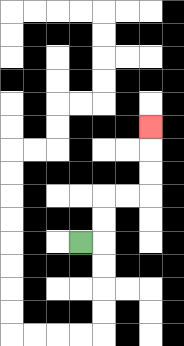{'start': '[3, 10]', 'end': '[6, 5]', 'path_directions': 'R,U,U,R,R,U,U,U', 'path_coordinates': '[[3, 10], [4, 10], [4, 9], [4, 8], [5, 8], [6, 8], [6, 7], [6, 6], [6, 5]]'}